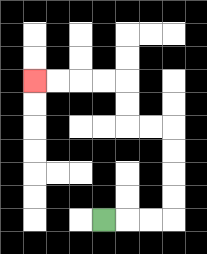{'start': '[4, 9]', 'end': '[1, 3]', 'path_directions': 'R,R,R,U,U,U,U,L,L,U,U,L,L,L,L', 'path_coordinates': '[[4, 9], [5, 9], [6, 9], [7, 9], [7, 8], [7, 7], [7, 6], [7, 5], [6, 5], [5, 5], [5, 4], [5, 3], [4, 3], [3, 3], [2, 3], [1, 3]]'}